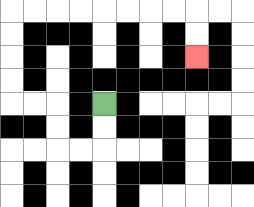{'start': '[4, 4]', 'end': '[8, 2]', 'path_directions': 'D,D,L,L,U,U,L,L,U,U,U,U,R,R,R,R,R,R,R,R,D,D', 'path_coordinates': '[[4, 4], [4, 5], [4, 6], [3, 6], [2, 6], [2, 5], [2, 4], [1, 4], [0, 4], [0, 3], [0, 2], [0, 1], [0, 0], [1, 0], [2, 0], [3, 0], [4, 0], [5, 0], [6, 0], [7, 0], [8, 0], [8, 1], [8, 2]]'}